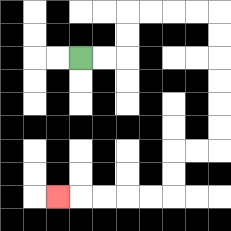{'start': '[3, 2]', 'end': '[2, 8]', 'path_directions': 'R,R,U,U,R,R,R,R,D,D,D,D,D,D,L,L,D,D,L,L,L,L,L', 'path_coordinates': '[[3, 2], [4, 2], [5, 2], [5, 1], [5, 0], [6, 0], [7, 0], [8, 0], [9, 0], [9, 1], [9, 2], [9, 3], [9, 4], [9, 5], [9, 6], [8, 6], [7, 6], [7, 7], [7, 8], [6, 8], [5, 8], [4, 8], [3, 8], [2, 8]]'}